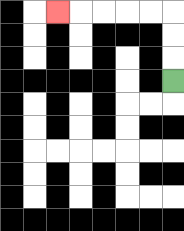{'start': '[7, 3]', 'end': '[2, 0]', 'path_directions': 'U,U,U,L,L,L,L,L', 'path_coordinates': '[[7, 3], [7, 2], [7, 1], [7, 0], [6, 0], [5, 0], [4, 0], [3, 0], [2, 0]]'}